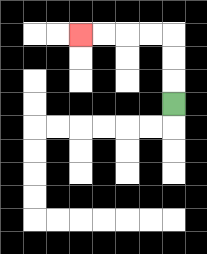{'start': '[7, 4]', 'end': '[3, 1]', 'path_directions': 'U,U,U,L,L,L,L', 'path_coordinates': '[[7, 4], [7, 3], [7, 2], [7, 1], [6, 1], [5, 1], [4, 1], [3, 1]]'}